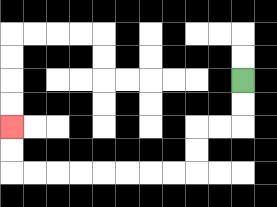{'start': '[10, 3]', 'end': '[0, 5]', 'path_directions': 'D,D,L,L,D,D,L,L,L,L,L,L,L,L,U,U', 'path_coordinates': '[[10, 3], [10, 4], [10, 5], [9, 5], [8, 5], [8, 6], [8, 7], [7, 7], [6, 7], [5, 7], [4, 7], [3, 7], [2, 7], [1, 7], [0, 7], [0, 6], [0, 5]]'}